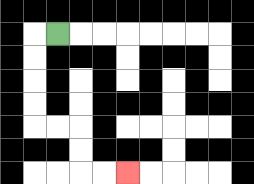{'start': '[2, 1]', 'end': '[5, 7]', 'path_directions': 'L,D,D,D,D,R,R,D,D,R,R', 'path_coordinates': '[[2, 1], [1, 1], [1, 2], [1, 3], [1, 4], [1, 5], [2, 5], [3, 5], [3, 6], [3, 7], [4, 7], [5, 7]]'}